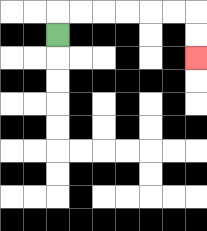{'start': '[2, 1]', 'end': '[8, 2]', 'path_directions': 'U,R,R,R,R,R,R,D,D', 'path_coordinates': '[[2, 1], [2, 0], [3, 0], [4, 0], [5, 0], [6, 0], [7, 0], [8, 0], [8, 1], [8, 2]]'}